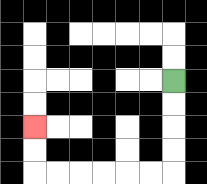{'start': '[7, 3]', 'end': '[1, 5]', 'path_directions': 'D,D,D,D,L,L,L,L,L,L,U,U', 'path_coordinates': '[[7, 3], [7, 4], [7, 5], [7, 6], [7, 7], [6, 7], [5, 7], [4, 7], [3, 7], [2, 7], [1, 7], [1, 6], [1, 5]]'}